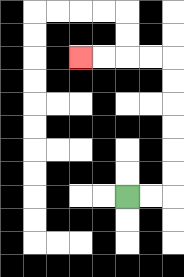{'start': '[5, 8]', 'end': '[3, 2]', 'path_directions': 'R,R,U,U,U,U,U,U,L,L,L,L', 'path_coordinates': '[[5, 8], [6, 8], [7, 8], [7, 7], [7, 6], [7, 5], [7, 4], [7, 3], [7, 2], [6, 2], [5, 2], [4, 2], [3, 2]]'}